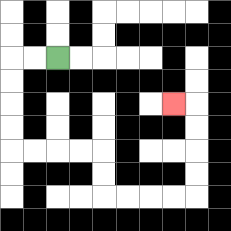{'start': '[2, 2]', 'end': '[7, 4]', 'path_directions': 'L,L,D,D,D,D,R,R,R,R,D,D,R,R,R,R,U,U,U,U,L', 'path_coordinates': '[[2, 2], [1, 2], [0, 2], [0, 3], [0, 4], [0, 5], [0, 6], [1, 6], [2, 6], [3, 6], [4, 6], [4, 7], [4, 8], [5, 8], [6, 8], [7, 8], [8, 8], [8, 7], [8, 6], [8, 5], [8, 4], [7, 4]]'}